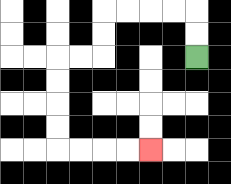{'start': '[8, 2]', 'end': '[6, 6]', 'path_directions': 'U,U,L,L,L,L,D,D,L,L,D,D,D,D,R,R,R,R', 'path_coordinates': '[[8, 2], [8, 1], [8, 0], [7, 0], [6, 0], [5, 0], [4, 0], [4, 1], [4, 2], [3, 2], [2, 2], [2, 3], [2, 4], [2, 5], [2, 6], [3, 6], [4, 6], [5, 6], [6, 6]]'}